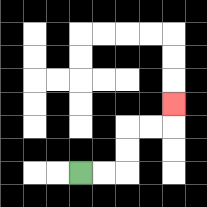{'start': '[3, 7]', 'end': '[7, 4]', 'path_directions': 'R,R,U,U,R,R,U', 'path_coordinates': '[[3, 7], [4, 7], [5, 7], [5, 6], [5, 5], [6, 5], [7, 5], [7, 4]]'}